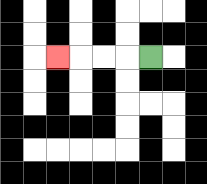{'start': '[6, 2]', 'end': '[2, 2]', 'path_directions': 'L,L,L,L', 'path_coordinates': '[[6, 2], [5, 2], [4, 2], [3, 2], [2, 2]]'}